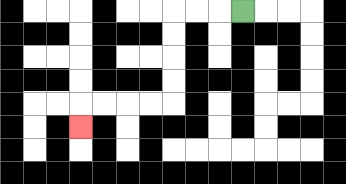{'start': '[10, 0]', 'end': '[3, 5]', 'path_directions': 'L,L,L,D,D,D,D,L,L,L,L,D', 'path_coordinates': '[[10, 0], [9, 0], [8, 0], [7, 0], [7, 1], [7, 2], [7, 3], [7, 4], [6, 4], [5, 4], [4, 4], [3, 4], [3, 5]]'}